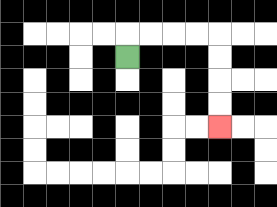{'start': '[5, 2]', 'end': '[9, 5]', 'path_directions': 'U,R,R,R,R,D,D,D,D', 'path_coordinates': '[[5, 2], [5, 1], [6, 1], [7, 1], [8, 1], [9, 1], [9, 2], [9, 3], [9, 4], [9, 5]]'}